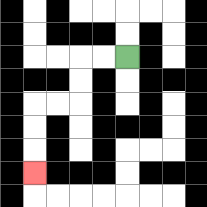{'start': '[5, 2]', 'end': '[1, 7]', 'path_directions': 'L,L,D,D,L,L,D,D,D', 'path_coordinates': '[[5, 2], [4, 2], [3, 2], [3, 3], [3, 4], [2, 4], [1, 4], [1, 5], [1, 6], [1, 7]]'}